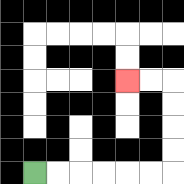{'start': '[1, 7]', 'end': '[5, 3]', 'path_directions': 'R,R,R,R,R,R,U,U,U,U,L,L', 'path_coordinates': '[[1, 7], [2, 7], [3, 7], [4, 7], [5, 7], [6, 7], [7, 7], [7, 6], [7, 5], [7, 4], [7, 3], [6, 3], [5, 3]]'}